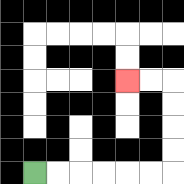{'start': '[1, 7]', 'end': '[5, 3]', 'path_directions': 'R,R,R,R,R,R,U,U,U,U,L,L', 'path_coordinates': '[[1, 7], [2, 7], [3, 7], [4, 7], [5, 7], [6, 7], [7, 7], [7, 6], [7, 5], [7, 4], [7, 3], [6, 3], [5, 3]]'}